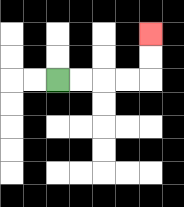{'start': '[2, 3]', 'end': '[6, 1]', 'path_directions': 'R,R,R,R,U,U', 'path_coordinates': '[[2, 3], [3, 3], [4, 3], [5, 3], [6, 3], [6, 2], [6, 1]]'}